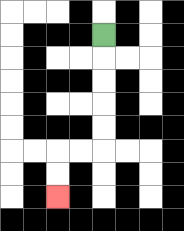{'start': '[4, 1]', 'end': '[2, 8]', 'path_directions': 'D,D,D,D,D,L,L,D,D', 'path_coordinates': '[[4, 1], [4, 2], [4, 3], [4, 4], [4, 5], [4, 6], [3, 6], [2, 6], [2, 7], [2, 8]]'}